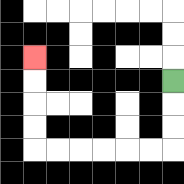{'start': '[7, 3]', 'end': '[1, 2]', 'path_directions': 'D,D,D,L,L,L,L,L,L,U,U,U,U', 'path_coordinates': '[[7, 3], [7, 4], [7, 5], [7, 6], [6, 6], [5, 6], [4, 6], [3, 6], [2, 6], [1, 6], [1, 5], [1, 4], [1, 3], [1, 2]]'}